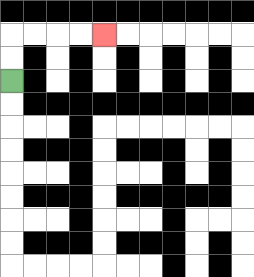{'start': '[0, 3]', 'end': '[4, 1]', 'path_directions': 'U,U,R,R,R,R', 'path_coordinates': '[[0, 3], [0, 2], [0, 1], [1, 1], [2, 1], [3, 1], [4, 1]]'}